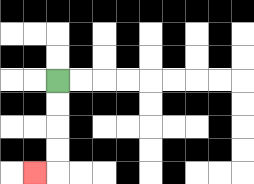{'start': '[2, 3]', 'end': '[1, 7]', 'path_directions': 'D,D,D,D,L', 'path_coordinates': '[[2, 3], [2, 4], [2, 5], [2, 6], [2, 7], [1, 7]]'}